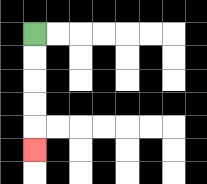{'start': '[1, 1]', 'end': '[1, 6]', 'path_directions': 'D,D,D,D,D', 'path_coordinates': '[[1, 1], [1, 2], [1, 3], [1, 4], [1, 5], [1, 6]]'}